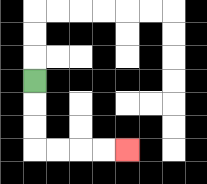{'start': '[1, 3]', 'end': '[5, 6]', 'path_directions': 'D,D,D,R,R,R,R', 'path_coordinates': '[[1, 3], [1, 4], [1, 5], [1, 6], [2, 6], [3, 6], [4, 6], [5, 6]]'}